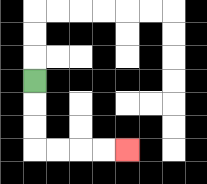{'start': '[1, 3]', 'end': '[5, 6]', 'path_directions': 'D,D,D,R,R,R,R', 'path_coordinates': '[[1, 3], [1, 4], [1, 5], [1, 6], [2, 6], [3, 6], [4, 6], [5, 6]]'}